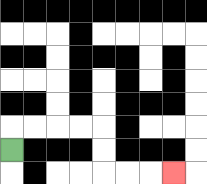{'start': '[0, 6]', 'end': '[7, 7]', 'path_directions': 'U,R,R,R,R,D,D,R,R,R', 'path_coordinates': '[[0, 6], [0, 5], [1, 5], [2, 5], [3, 5], [4, 5], [4, 6], [4, 7], [5, 7], [6, 7], [7, 7]]'}